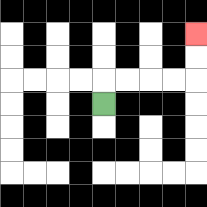{'start': '[4, 4]', 'end': '[8, 1]', 'path_directions': 'U,R,R,R,R,U,U', 'path_coordinates': '[[4, 4], [4, 3], [5, 3], [6, 3], [7, 3], [8, 3], [8, 2], [8, 1]]'}